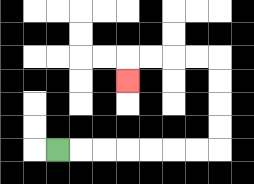{'start': '[2, 6]', 'end': '[5, 3]', 'path_directions': 'R,R,R,R,R,R,R,U,U,U,U,L,L,L,L,D', 'path_coordinates': '[[2, 6], [3, 6], [4, 6], [5, 6], [6, 6], [7, 6], [8, 6], [9, 6], [9, 5], [9, 4], [9, 3], [9, 2], [8, 2], [7, 2], [6, 2], [5, 2], [5, 3]]'}